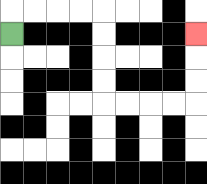{'start': '[0, 1]', 'end': '[8, 1]', 'path_directions': 'U,R,R,R,R,D,D,D,D,R,R,R,R,U,U,U', 'path_coordinates': '[[0, 1], [0, 0], [1, 0], [2, 0], [3, 0], [4, 0], [4, 1], [4, 2], [4, 3], [4, 4], [5, 4], [6, 4], [7, 4], [8, 4], [8, 3], [8, 2], [8, 1]]'}